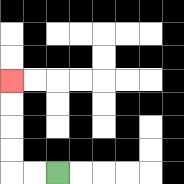{'start': '[2, 7]', 'end': '[0, 3]', 'path_directions': 'L,L,U,U,U,U', 'path_coordinates': '[[2, 7], [1, 7], [0, 7], [0, 6], [0, 5], [0, 4], [0, 3]]'}